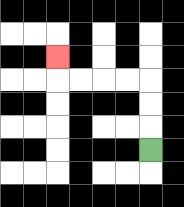{'start': '[6, 6]', 'end': '[2, 2]', 'path_directions': 'U,U,U,L,L,L,L,U', 'path_coordinates': '[[6, 6], [6, 5], [6, 4], [6, 3], [5, 3], [4, 3], [3, 3], [2, 3], [2, 2]]'}